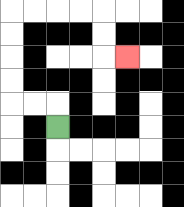{'start': '[2, 5]', 'end': '[5, 2]', 'path_directions': 'U,L,L,U,U,U,U,R,R,R,R,D,D,R', 'path_coordinates': '[[2, 5], [2, 4], [1, 4], [0, 4], [0, 3], [0, 2], [0, 1], [0, 0], [1, 0], [2, 0], [3, 0], [4, 0], [4, 1], [4, 2], [5, 2]]'}